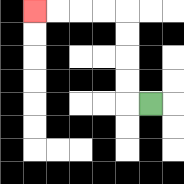{'start': '[6, 4]', 'end': '[1, 0]', 'path_directions': 'L,U,U,U,U,L,L,L,L', 'path_coordinates': '[[6, 4], [5, 4], [5, 3], [5, 2], [5, 1], [5, 0], [4, 0], [3, 0], [2, 0], [1, 0]]'}